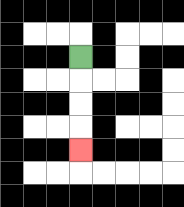{'start': '[3, 2]', 'end': '[3, 6]', 'path_directions': 'D,D,D,D', 'path_coordinates': '[[3, 2], [3, 3], [3, 4], [3, 5], [3, 6]]'}